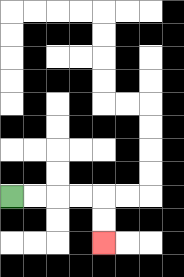{'start': '[0, 8]', 'end': '[4, 10]', 'path_directions': 'R,R,R,R,D,D', 'path_coordinates': '[[0, 8], [1, 8], [2, 8], [3, 8], [4, 8], [4, 9], [4, 10]]'}